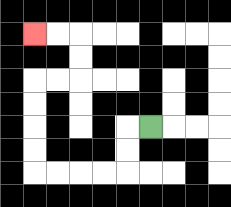{'start': '[6, 5]', 'end': '[1, 1]', 'path_directions': 'L,D,D,L,L,L,L,U,U,U,U,R,R,U,U,L,L', 'path_coordinates': '[[6, 5], [5, 5], [5, 6], [5, 7], [4, 7], [3, 7], [2, 7], [1, 7], [1, 6], [1, 5], [1, 4], [1, 3], [2, 3], [3, 3], [3, 2], [3, 1], [2, 1], [1, 1]]'}